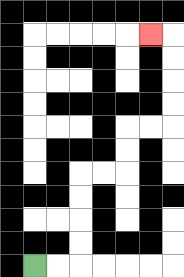{'start': '[1, 11]', 'end': '[6, 1]', 'path_directions': 'R,R,U,U,U,U,R,R,U,U,R,R,U,U,U,U,L', 'path_coordinates': '[[1, 11], [2, 11], [3, 11], [3, 10], [3, 9], [3, 8], [3, 7], [4, 7], [5, 7], [5, 6], [5, 5], [6, 5], [7, 5], [7, 4], [7, 3], [7, 2], [7, 1], [6, 1]]'}